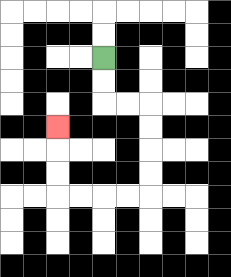{'start': '[4, 2]', 'end': '[2, 5]', 'path_directions': 'D,D,R,R,D,D,D,D,L,L,L,L,U,U,U', 'path_coordinates': '[[4, 2], [4, 3], [4, 4], [5, 4], [6, 4], [6, 5], [6, 6], [6, 7], [6, 8], [5, 8], [4, 8], [3, 8], [2, 8], [2, 7], [2, 6], [2, 5]]'}